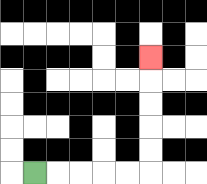{'start': '[1, 7]', 'end': '[6, 2]', 'path_directions': 'R,R,R,R,R,U,U,U,U,U', 'path_coordinates': '[[1, 7], [2, 7], [3, 7], [4, 7], [5, 7], [6, 7], [6, 6], [6, 5], [6, 4], [6, 3], [6, 2]]'}